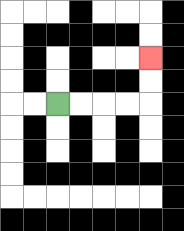{'start': '[2, 4]', 'end': '[6, 2]', 'path_directions': 'R,R,R,R,U,U', 'path_coordinates': '[[2, 4], [3, 4], [4, 4], [5, 4], [6, 4], [6, 3], [6, 2]]'}